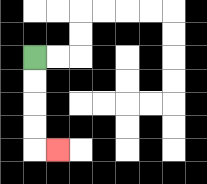{'start': '[1, 2]', 'end': '[2, 6]', 'path_directions': 'D,D,D,D,R', 'path_coordinates': '[[1, 2], [1, 3], [1, 4], [1, 5], [1, 6], [2, 6]]'}